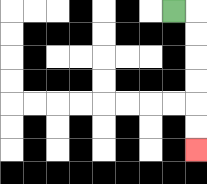{'start': '[7, 0]', 'end': '[8, 6]', 'path_directions': 'R,D,D,D,D,D,D', 'path_coordinates': '[[7, 0], [8, 0], [8, 1], [8, 2], [8, 3], [8, 4], [8, 5], [8, 6]]'}